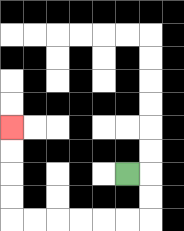{'start': '[5, 7]', 'end': '[0, 5]', 'path_directions': 'R,D,D,L,L,L,L,L,L,U,U,U,U', 'path_coordinates': '[[5, 7], [6, 7], [6, 8], [6, 9], [5, 9], [4, 9], [3, 9], [2, 9], [1, 9], [0, 9], [0, 8], [0, 7], [0, 6], [0, 5]]'}